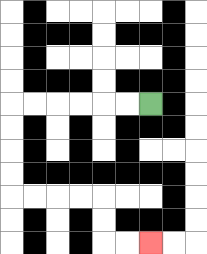{'start': '[6, 4]', 'end': '[6, 10]', 'path_directions': 'L,L,L,L,L,L,D,D,D,D,R,R,R,R,D,D,R,R', 'path_coordinates': '[[6, 4], [5, 4], [4, 4], [3, 4], [2, 4], [1, 4], [0, 4], [0, 5], [0, 6], [0, 7], [0, 8], [1, 8], [2, 8], [3, 8], [4, 8], [4, 9], [4, 10], [5, 10], [6, 10]]'}